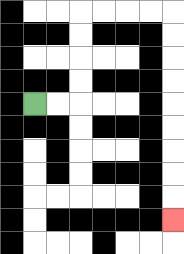{'start': '[1, 4]', 'end': '[7, 9]', 'path_directions': 'R,R,U,U,U,U,R,R,R,R,D,D,D,D,D,D,D,D,D', 'path_coordinates': '[[1, 4], [2, 4], [3, 4], [3, 3], [3, 2], [3, 1], [3, 0], [4, 0], [5, 0], [6, 0], [7, 0], [7, 1], [7, 2], [7, 3], [7, 4], [7, 5], [7, 6], [7, 7], [7, 8], [7, 9]]'}